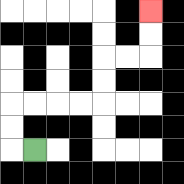{'start': '[1, 6]', 'end': '[6, 0]', 'path_directions': 'L,U,U,R,R,R,R,U,U,R,R,U,U', 'path_coordinates': '[[1, 6], [0, 6], [0, 5], [0, 4], [1, 4], [2, 4], [3, 4], [4, 4], [4, 3], [4, 2], [5, 2], [6, 2], [6, 1], [6, 0]]'}